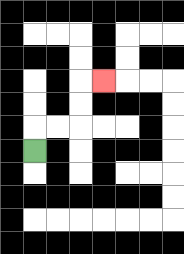{'start': '[1, 6]', 'end': '[4, 3]', 'path_directions': 'U,R,R,U,U,R', 'path_coordinates': '[[1, 6], [1, 5], [2, 5], [3, 5], [3, 4], [3, 3], [4, 3]]'}